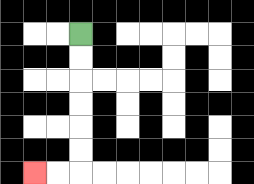{'start': '[3, 1]', 'end': '[1, 7]', 'path_directions': 'D,D,D,D,D,D,L,L', 'path_coordinates': '[[3, 1], [3, 2], [3, 3], [3, 4], [3, 5], [3, 6], [3, 7], [2, 7], [1, 7]]'}